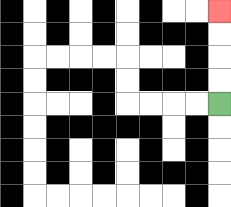{'start': '[9, 4]', 'end': '[9, 0]', 'path_directions': 'U,U,U,U', 'path_coordinates': '[[9, 4], [9, 3], [9, 2], [9, 1], [9, 0]]'}